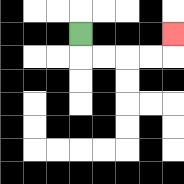{'start': '[3, 1]', 'end': '[7, 1]', 'path_directions': 'D,R,R,R,R,U', 'path_coordinates': '[[3, 1], [3, 2], [4, 2], [5, 2], [6, 2], [7, 2], [7, 1]]'}